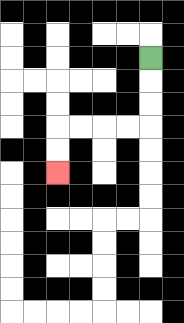{'start': '[6, 2]', 'end': '[2, 7]', 'path_directions': 'D,D,D,L,L,L,L,D,D', 'path_coordinates': '[[6, 2], [6, 3], [6, 4], [6, 5], [5, 5], [4, 5], [3, 5], [2, 5], [2, 6], [2, 7]]'}